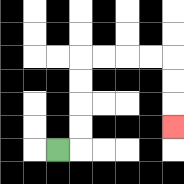{'start': '[2, 6]', 'end': '[7, 5]', 'path_directions': 'R,U,U,U,U,R,R,R,R,D,D,D', 'path_coordinates': '[[2, 6], [3, 6], [3, 5], [3, 4], [3, 3], [3, 2], [4, 2], [5, 2], [6, 2], [7, 2], [7, 3], [7, 4], [7, 5]]'}